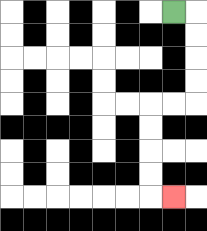{'start': '[7, 0]', 'end': '[7, 8]', 'path_directions': 'R,D,D,D,D,L,L,D,D,D,D,R', 'path_coordinates': '[[7, 0], [8, 0], [8, 1], [8, 2], [8, 3], [8, 4], [7, 4], [6, 4], [6, 5], [6, 6], [6, 7], [6, 8], [7, 8]]'}